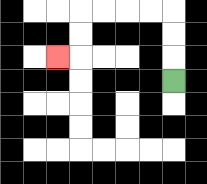{'start': '[7, 3]', 'end': '[2, 2]', 'path_directions': 'U,U,U,L,L,L,L,D,D,L', 'path_coordinates': '[[7, 3], [7, 2], [7, 1], [7, 0], [6, 0], [5, 0], [4, 0], [3, 0], [3, 1], [3, 2], [2, 2]]'}